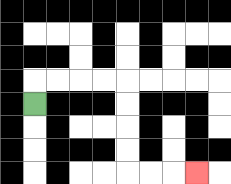{'start': '[1, 4]', 'end': '[8, 7]', 'path_directions': 'U,R,R,R,R,D,D,D,D,R,R,R', 'path_coordinates': '[[1, 4], [1, 3], [2, 3], [3, 3], [4, 3], [5, 3], [5, 4], [5, 5], [5, 6], [5, 7], [6, 7], [7, 7], [8, 7]]'}